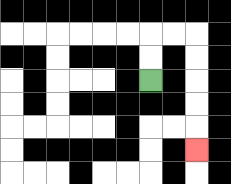{'start': '[6, 3]', 'end': '[8, 6]', 'path_directions': 'U,U,R,R,D,D,D,D,D', 'path_coordinates': '[[6, 3], [6, 2], [6, 1], [7, 1], [8, 1], [8, 2], [8, 3], [8, 4], [8, 5], [8, 6]]'}